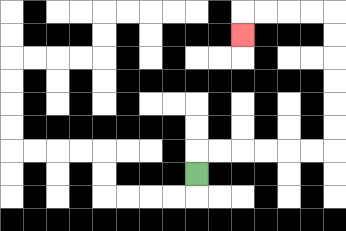{'start': '[8, 7]', 'end': '[10, 1]', 'path_directions': 'U,R,R,R,R,R,R,U,U,U,U,U,U,L,L,L,L,D', 'path_coordinates': '[[8, 7], [8, 6], [9, 6], [10, 6], [11, 6], [12, 6], [13, 6], [14, 6], [14, 5], [14, 4], [14, 3], [14, 2], [14, 1], [14, 0], [13, 0], [12, 0], [11, 0], [10, 0], [10, 1]]'}